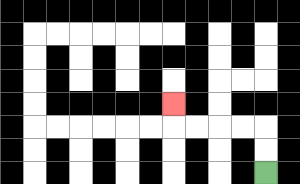{'start': '[11, 7]', 'end': '[7, 4]', 'path_directions': 'U,U,L,L,L,L,U', 'path_coordinates': '[[11, 7], [11, 6], [11, 5], [10, 5], [9, 5], [8, 5], [7, 5], [7, 4]]'}